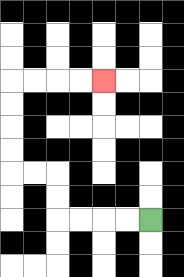{'start': '[6, 9]', 'end': '[4, 3]', 'path_directions': 'L,L,L,L,U,U,L,L,U,U,U,U,R,R,R,R', 'path_coordinates': '[[6, 9], [5, 9], [4, 9], [3, 9], [2, 9], [2, 8], [2, 7], [1, 7], [0, 7], [0, 6], [0, 5], [0, 4], [0, 3], [1, 3], [2, 3], [3, 3], [4, 3]]'}